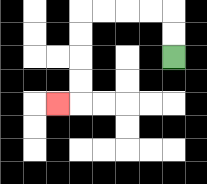{'start': '[7, 2]', 'end': '[2, 4]', 'path_directions': 'U,U,L,L,L,L,D,D,D,D,L', 'path_coordinates': '[[7, 2], [7, 1], [7, 0], [6, 0], [5, 0], [4, 0], [3, 0], [3, 1], [3, 2], [3, 3], [3, 4], [2, 4]]'}